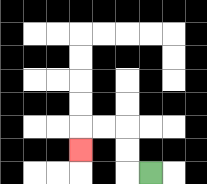{'start': '[6, 7]', 'end': '[3, 6]', 'path_directions': 'L,U,U,L,L,D', 'path_coordinates': '[[6, 7], [5, 7], [5, 6], [5, 5], [4, 5], [3, 5], [3, 6]]'}